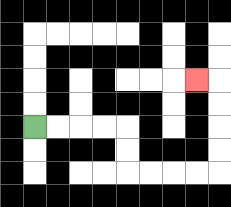{'start': '[1, 5]', 'end': '[8, 3]', 'path_directions': 'R,R,R,R,D,D,R,R,R,R,U,U,U,U,L', 'path_coordinates': '[[1, 5], [2, 5], [3, 5], [4, 5], [5, 5], [5, 6], [5, 7], [6, 7], [7, 7], [8, 7], [9, 7], [9, 6], [9, 5], [9, 4], [9, 3], [8, 3]]'}